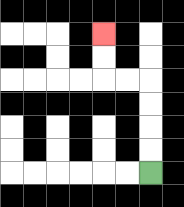{'start': '[6, 7]', 'end': '[4, 1]', 'path_directions': 'U,U,U,U,L,L,U,U', 'path_coordinates': '[[6, 7], [6, 6], [6, 5], [6, 4], [6, 3], [5, 3], [4, 3], [4, 2], [4, 1]]'}